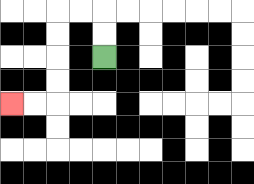{'start': '[4, 2]', 'end': '[0, 4]', 'path_directions': 'U,U,L,L,D,D,D,D,L,L', 'path_coordinates': '[[4, 2], [4, 1], [4, 0], [3, 0], [2, 0], [2, 1], [2, 2], [2, 3], [2, 4], [1, 4], [0, 4]]'}